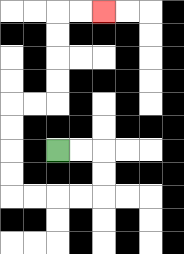{'start': '[2, 6]', 'end': '[4, 0]', 'path_directions': 'R,R,D,D,L,L,L,L,U,U,U,U,R,R,U,U,U,U,R,R', 'path_coordinates': '[[2, 6], [3, 6], [4, 6], [4, 7], [4, 8], [3, 8], [2, 8], [1, 8], [0, 8], [0, 7], [0, 6], [0, 5], [0, 4], [1, 4], [2, 4], [2, 3], [2, 2], [2, 1], [2, 0], [3, 0], [4, 0]]'}